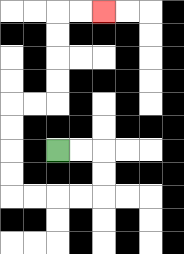{'start': '[2, 6]', 'end': '[4, 0]', 'path_directions': 'R,R,D,D,L,L,L,L,U,U,U,U,R,R,U,U,U,U,R,R', 'path_coordinates': '[[2, 6], [3, 6], [4, 6], [4, 7], [4, 8], [3, 8], [2, 8], [1, 8], [0, 8], [0, 7], [0, 6], [0, 5], [0, 4], [1, 4], [2, 4], [2, 3], [2, 2], [2, 1], [2, 0], [3, 0], [4, 0]]'}